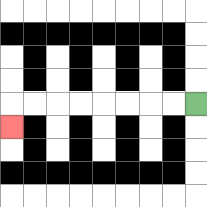{'start': '[8, 4]', 'end': '[0, 5]', 'path_directions': 'L,L,L,L,L,L,L,L,D', 'path_coordinates': '[[8, 4], [7, 4], [6, 4], [5, 4], [4, 4], [3, 4], [2, 4], [1, 4], [0, 4], [0, 5]]'}